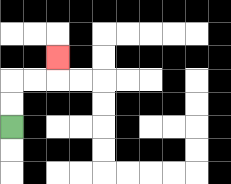{'start': '[0, 5]', 'end': '[2, 2]', 'path_directions': 'U,U,R,R,U', 'path_coordinates': '[[0, 5], [0, 4], [0, 3], [1, 3], [2, 3], [2, 2]]'}